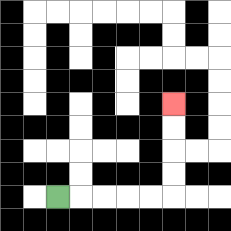{'start': '[2, 8]', 'end': '[7, 4]', 'path_directions': 'R,R,R,R,R,U,U,U,U', 'path_coordinates': '[[2, 8], [3, 8], [4, 8], [5, 8], [6, 8], [7, 8], [7, 7], [7, 6], [7, 5], [7, 4]]'}